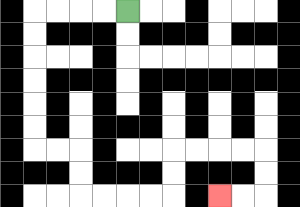{'start': '[5, 0]', 'end': '[9, 8]', 'path_directions': 'L,L,L,L,D,D,D,D,D,D,R,R,D,D,R,R,R,R,U,U,R,R,R,R,D,D,L,L', 'path_coordinates': '[[5, 0], [4, 0], [3, 0], [2, 0], [1, 0], [1, 1], [1, 2], [1, 3], [1, 4], [1, 5], [1, 6], [2, 6], [3, 6], [3, 7], [3, 8], [4, 8], [5, 8], [6, 8], [7, 8], [7, 7], [7, 6], [8, 6], [9, 6], [10, 6], [11, 6], [11, 7], [11, 8], [10, 8], [9, 8]]'}